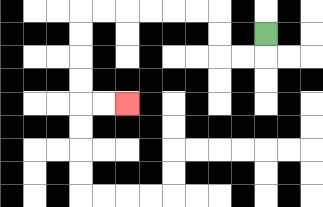{'start': '[11, 1]', 'end': '[5, 4]', 'path_directions': 'D,L,L,U,U,L,L,L,L,L,L,D,D,D,D,R,R', 'path_coordinates': '[[11, 1], [11, 2], [10, 2], [9, 2], [9, 1], [9, 0], [8, 0], [7, 0], [6, 0], [5, 0], [4, 0], [3, 0], [3, 1], [3, 2], [3, 3], [3, 4], [4, 4], [5, 4]]'}